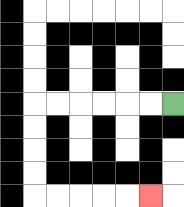{'start': '[7, 4]', 'end': '[6, 8]', 'path_directions': 'L,L,L,L,L,L,D,D,D,D,R,R,R,R,R', 'path_coordinates': '[[7, 4], [6, 4], [5, 4], [4, 4], [3, 4], [2, 4], [1, 4], [1, 5], [1, 6], [1, 7], [1, 8], [2, 8], [3, 8], [4, 8], [5, 8], [6, 8]]'}